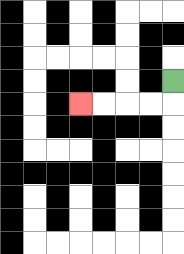{'start': '[7, 3]', 'end': '[3, 4]', 'path_directions': 'D,L,L,L,L', 'path_coordinates': '[[7, 3], [7, 4], [6, 4], [5, 4], [4, 4], [3, 4]]'}